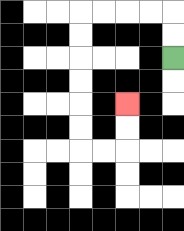{'start': '[7, 2]', 'end': '[5, 4]', 'path_directions': 'U,U,L,L,L,L,D,D,D,D,D,D,R,R,U,U', 'path_coordinates': '[[7, 2], [7, 1], [7, 0], [6, 0], [5, 0], [4, 0], [3, 0], [3, 1], [3, 2], [3, 3], [3, 4], [3, 5], [3, 6], [4, 6], [5, 6], [5, 5], [5, 4]]'}